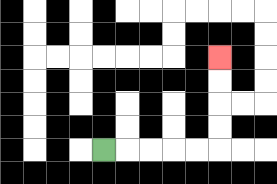{'start': '[4, 6]', 'end': '[9, 2]', 'path_directions': 'R,R,R,R,R,U,U,U,U', 'path_coordinates': '[[4, 6], [5, 6], [6, 6], [7, 6], [8, 6], [9, 6], [9, 5], [9, 4], [9, 3], [9, 2]]'}